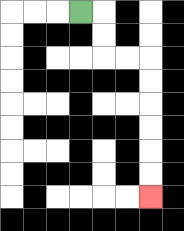{'start': '[3, 0]', 'end': '[6, 8]', 'path_directions': 'R,D,D,R,R,D,D,D,D,D,D', 'path_coordinates': '[[3, 0], [4, 0], [4, 1], [4, 2], [5, 2], [6, 2], [6, 3], [6, 4], [6, 5], [6, 6], [6, 7], [6, 8]]'}